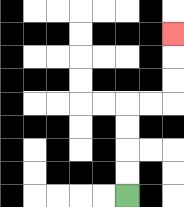{'start': '[5, 8]', 'end': '[7, 1]', 'path_directions': 'U,U,U,U,R,R,U,U,U', 'path_coordinates': '[[5, 8], [5, 7], [5, 6], [5, 5], [5, 4], [6, 4], [7, 4], [7, 3], [7, 2], [7, 1]]'}